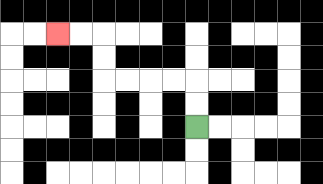{'start': '[8, 5]', 'end': '[2, 1]', 'path_directions': 'U,U,L,L,L,L,U,U,L,L', 'path_coordinates': '[[8, 5], [8, 4], [8, 3], [7, 3], [6, 3], [5, 3], [4, 3], [4, 2], [4, 1], [3, 1], [2, 1]]'}